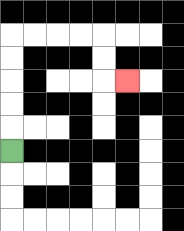{'start': '[0, 6]', 'end': '[5, 3]', 'path_directions': 'U,U,U,U,U,R,R,R,R,D,D,R', 'path_coordinates': '[[0, 6], [0, 5], [0, 4], [0, 3], [0, 2], [0, 1], [1, 1], [2, 1], [3, 1], [4, 1], [4, 2], [4, 3], [5, 3]]'}